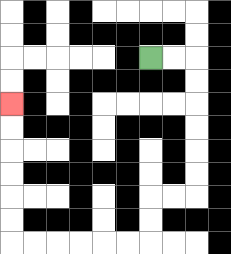{'start': '[6, 2]', 'end': '[0, 4]', 'path_directions': 'R,R,D,D,D,D,D,D,L,L,D,D,L,L,L,L,L,L,U,U,U,U,U,U', 'path_coordinates': '[[6, 2], [7, 2], [8, 2], [8, 3], [8, 4], [8, 5], [8, 6], [8, 7], [8, 8], [7, 8], [6, 8], [6, 9], [6, 10], [5, 10], [4, 10], [3, 10], [2, 10], [1, 10], [0, 10], [0, 9], [0, 8], [0, 7], [0, 6], [0, 5], [0, 4]]'}